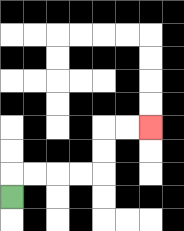{'start': '[0, 8]', 'end': '[6, 5]', 'path_directions': 'U,R,R,R,R,U,U,R,R', 'path_coordinates': '[[0, 8], [0, 7], [1, 7], [2, 7], [3, 7], [4, 7], [4, 6], [4, 5], [5, 5], [6, 5]]'}